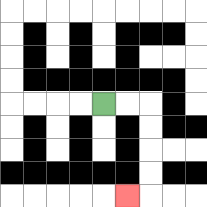{'start': '[4, 4]', 'end': '[5, 8]', 'path_directions': 'R,R,D,D,D,D,L', 'path_coordinates': '[[4, 4], [5, 4], [6, 4], [6, 5], [6, 6], [6, 7], [6, 8], [5, 8]]'}